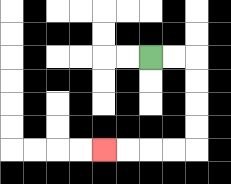{'start': '[6, 2]', 'end': '[4, 6]', 'path_directions': 'R,R,D,D,D,D,L,L,L,L', 'path_coordinates': '[[6, 2], [7, 2], [8, 2], [8, 3], [8, 4], [8, 5], [8, 6], [7, 6], [6, 6], [5, 6], [4, 6]]'}